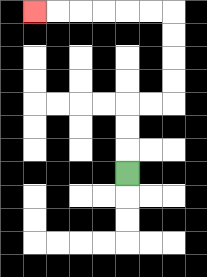{'start': '[5, 7]', 'end': '[1, 0]', 'path_directions': 'U,U,U,R,R,U,U,U,U,L,L,L,L,L,L', 'path_coordinates': '[[5, 7], [5, 6], [5, 5], [5, 4], [6, 4], [7, 4], [7, 3], [7, 2], [7, 1], [7, 0], [6, 0], [5, 0], [4, 0], [3, 0], [2, 0], [1, 0]]'}